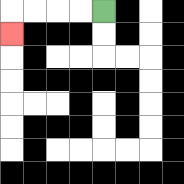{'start': '[4, 0]', 'end': '[0, 1]', 'path_directions': 'L,L,L,L,D', 'path_coordinates': '[[4, 0], [3, 0], [2, 0], [1, 0], [0, 0], [0, 1]]'}